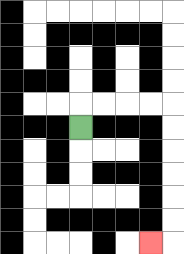{'start': '[3, 5]', 'end': '[6, 10]', 'path_directions': 'U,R,R,R,R,D,D,D,D,D,D,L', 'path_coordinates': '[[3, 5], [3, 4], [4, 4], [5, 4], [6, 4], [7, 4], [7, 5], [7, 6], [7, 7], [7, 8], [7, 9], [7, 10], [6, 10]]'}